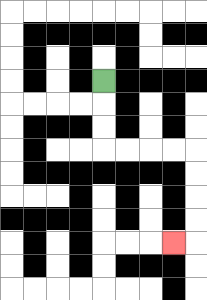{'start': '[4, 3]', 'end': '[7, 10]', 'path_directions': 'D,D,D,R,R,R,R,D,D,D,D,L', 'path_coordinates': '[[4, 3], [4, 4], [4, 5], [4, 6], [5, 6], [6, 6], [7, 6], [8, 6], [8, 7], [8, 8], [8, 9], [8, 10], [7, 10]]'}